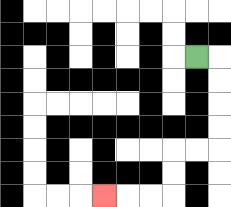{'start': '[8, 2]', 'end': '[4, 8]', 'path_directions': 'R,D,D,D,D,L,L,D,D,L,L,L', 'path_coordinates': '[[8, 2], [9, 2], [9, 3], [9, 4], [9, 5], [9, 6], [8, 6], [7, 6], [7, 7], [7, 8], [6, 8], [5, 8], [4, 8]]'}